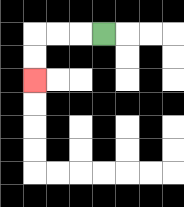{'start': '[4, 1]', 'end': '[1, 3]', 'path_directions': 'L,L,L,D,D', 'path_coordinates': '[[4, 1], [3, 1], [2, 1], [1, 1], [1, 2], [1, 3]]'}